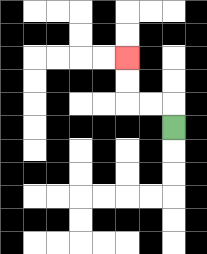{'start': '[7, 5]', 'end': '[5, 2]', 'path_directions': 'U,L,L,U,U', 'path_coordinates': '[[7, 5], [7, 4], [6, 4], [5, 4], [5, 3], [5, 2]]'}